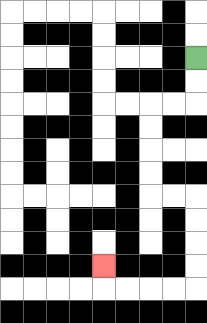{'start': '[8, 2]', 'end': '[4, 11]', 'path_directions': 'D,D,L,L,D,D,D,D,R,R,D,D,D,D,L,L,L,L,U', 'path_coordinates': '[[8, 2], [8, 3], [8, 4], [7, 4], [6, 4], [6, 5], [6, 6], [6, 7], [6, 8], [7, 8], [8, 8], [8, 9], [8, 10], [8, 11], [8, 12], [7, 12], [6, 12], [5, 12], [4, 12], [4, 11]]'}